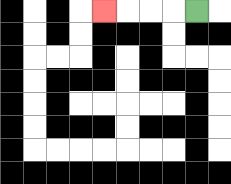{'start': '[8, 0]', 'end': '[4, 0]', 'path_directions': 'L,L,L,L', 'path_coordinates': '[[8, 0], [7, 0], [6, 0], [5, 0], [4, 0]]'}